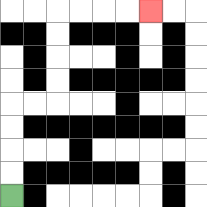{'start': '[0, 8]', 'end': '[6, 0]', 'path_directions': 'U,U,U,U,R,R,U,U,U,U,R,R,R,R', 'path_coordinates': '[[0, 8], [0, 7], [0, 6], [0, 5], [0, 4], [1, 4], [2, 4], [2, 3], [2, 2], [2, 1], [2, 0], [3, 0], [4, 0], [5, 0], [6, 0]]'}